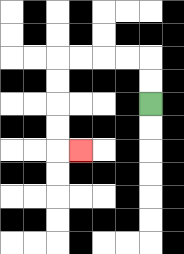{'start': '[6, 4]', 'end': '[3, 6]', 'path_directions': 'U,U,L,L,L,L,D,D,D,D,R', 'path_coordinates': '[[6, 4], [6, 3], [6, 2], [5, 2], [4, 2], [3, 2], [2, 2], [2, 3], [2, 4], [2, 5], [2, 6], [3, 6]]'}